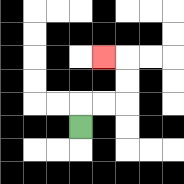{'start': '[3, 5]', 'end': '[4, 2]', 'path_directions': 'U,R,R,U,U,L', 'path_coordinates': '[[3, 5], [3, 4], [4, 4], [5, 4], [5, 3], [5, 2], [4, 2]]'}